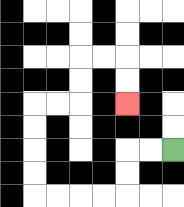{'start': '[7, 6]', 'end': '[5, 4]', 'path_directions': 'L,L,D,D,L,L,L,L,U,U,U,U,R,R,U,U,R,R,D,D', 'path_coordinates': '[[7, 6], [6, 6], [5, 6], [5, 7], [5, 8], [4, 8], [3, 8], [2, 8], [1, 8], [1, 7], [1, 6], [1, 5], [1, 4], [2, 4], [3, 4], [3, 3], [3, 2], [4, 2], [5, 2], [5, 3], [5, 4]]'}